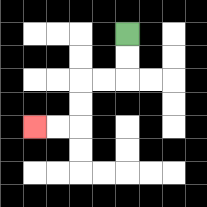{'start': '[5, 1]', 'end': '[1, 5]', 'path_directions': 'D,D,L,L,D,D,L,L', 'path_coordinates': '[[5, 1], [5, 2], [5, 3], [4, 3], [3, 3], [3, 4], [3, 5], [2, 5], [1, 5]]'}